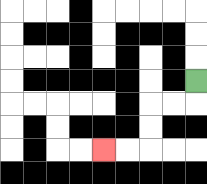{'start': '[8, 3]', 'end': '[4, 6]', 'path_directions': 'D,L,L,D,D,L,L', 'path_coordinates': '[[8, 3], [8, 4], [7, 4], [6, 4], [6, 5], [6, 6], [5, 6], [4, 6]]'}